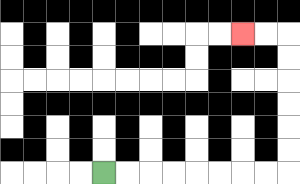{'start': '[4, 7]', 'end': '[10, 1]', 'path_directions': 'R,R,R,R,R,R,R,R,U,U,U,U,U,U,L,L', 'path_coordinates': '[[4, 7], [5, 7], [6, 7], [7, 7], [8, 7], [9, 7], [10, 7], [11, 7], [12, 7], [12, 6], [12, 5], [12, 4], [12, 3], [12, 2], [12, 1], [11, 1], [10, 1]]'}